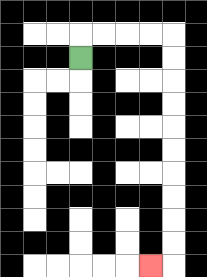{'start': '[3, 2]', 'end': '[6, 11]', 'path_directions': 'U,R,R,R,R,D,D,D,D,D,D,D,D,D,D,L', 'path_coordinates': '[[3, 2], [3, 1], [4, 1], [5, 1], [6, 1], [7, 1], [7, 2], [7, 3], [7, 4], [7, 5], [7, 6], [7, 7], [7, 8], [7, 9], [7, 10], [7, 11], [6, 11]]'}